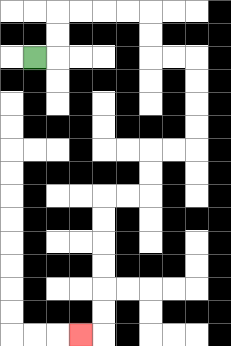{'start': '[1, 2]', 'end': '[3, 14]', 'path_directions': 'R,U,U,R,R,R,R,D,D,R,R,D,D,D,D,L,L,D,D,L,L,D,D,D,D,D,D,L', 'path_coordinates': '[[1, 2], [2, 2], [2, 1], [2, 0], [3, 0], [4, 0], [5, 0], [6, 0], [6, 1], [6, 2], [7, 2], [8, 2], [8, 3], [8, 4], [8, 5], [8, 6], [7, 6], [6, 6], [6, 7], [6, 8], [5, 8], [4, 8], [4, 9], [4, 10], [4, 11], [4, 12], [4, 13], [4, 14], [3, 14]]'}